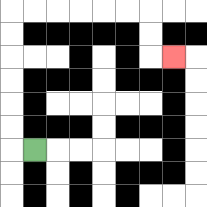{'start': '[1, 6]', 'end': '[7, 2]', 'path_directions': 'L,U,U,U,U,U,U,R,R,R,R,R,R,D,D,R', 'path_coordinates': '[[1, 6], [0, 6], [0, 5], [0, 4], [0, 3], [0, 2], [0, 1], [0, 0], [1, 0], [2, 0], [3, 0], [4, 0], [5, 0], [6, 0], [6, 1], [6, 2], [7, 2]]'}